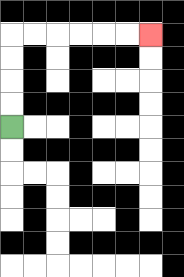{'start': '[0, 5]', 'end': '[6, 1]', 'path_directions': 'U,U,U,U,R,R,R,R,R,R', 'path_coordinates': '[[0, 5], [0, 4], [0, 3], [0, 2], [0, 1], [1, 1], [2, 1], [3, 1], [4, 1], [5, 1], [6, 1]]'}